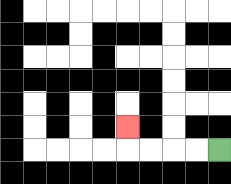{'start': '[9, 6]', 'end': '[5, 5]', 'path_directions': 'L,L,L,L,U', 'path_coordinates': '[[9, 6], [8, 6], [7, 6], [6, 6], [5, 6], [5, 5]]'}